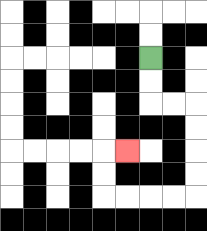{'start': '[6, 2]', 'end': '[5, 6]', 'path_directions': 'D,D,R,R,D,D,D,D,L,L,L,L,U,U,R', 'path_coordinates': '[[6, 2], [6, 3], [6, 4], [7, 4], [8, 4], [8, 5], [8, 6], [8, 7], [8, 8], [7, 8], [6, 8], [5, 8], [4, 8], [4, 7], [4, 6], [5, 6]]'}